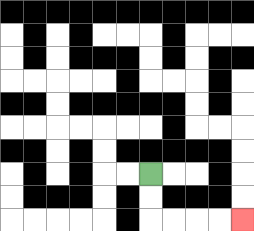{'start': '[6, 7]', 'end': '[10, 9]', 'path_directions': 'D,D,R,R,R,R', 'path_coordinates': '[[6, 7], [6, 8], [6, 9], [7, 9], [8, 9], [9, 9], [10, 9]]'}